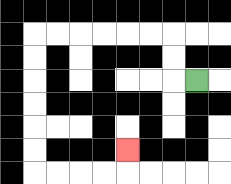{'start': '[8, 3]', 'end': '[5, 6]', 'path_directions': 'L,U,U,L,L,L,L,L,L,D,D,D,D,D,D,R,R,R,R,U', 'path_coordinates': '[[8, 3], [7, 3], [7, 2], [7, 1], [6, 1], [5, 1], [4, 1], [3, 1], [2, 1], [1, 1], [1, 2], [1, 3], [1, 4], [1, 5], [1, 6], [1, 7], [2, 7], [3, 7], [4, 7], [5, 7], [5, 6]]'}